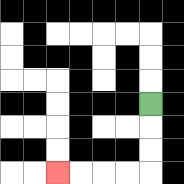{'start': '[6, 4]', 'end': '[2, 7]', 'path_directions': 'D,D,D,L,L,L,L', 'path_coordinates': '[[6, 4], [6, 5], [6, 6], [6, 7], [5, 7], [4, 7], [3, 7], [2, 7]]'}